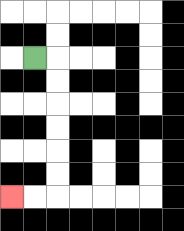{'start': '[1, 2]', 'end': '[0, 8]', 'path_directions': 'R,D,D,D,D,D,D,L,L', 'path_coordinates': '[[1, 2], [2, 2], [2, 3], [2, 4], [2, 5], [2, 6], [2, 7], [2, 8], [1, 8], [0, 8]]'}